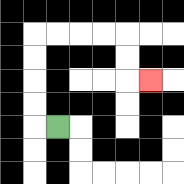{'start': '[2, 5]', 'end': '[6, 3]', 'path_directions': 'L,U,U,U,U,R,R,R,R,D,D,R', 'path_coordinates': '[[2, 5], [1, 5], [1, 4], [1, 3], [1, 2], [1, 1], [2, 1], [3, 1], [4, 1], [5, 1], [5, 2], [5, 3], [6, 3]]'}